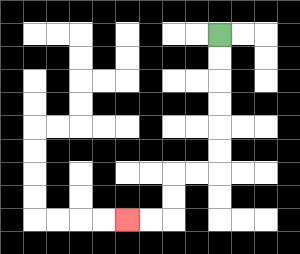{'start': '[9, 1]', 'end': '[5, 9]', 'path_directions': 'D,D,D,D,D,D,L,L,D,D,L,L', 'path_coordinates': '[[9, 1], [9, 2], [9, 3], [9, 4], [9, 5], [9, 6], [9, 7], [8, 7], [7, 7], [7, 8], [7, 9], [6, 9], [5, 9]]'}